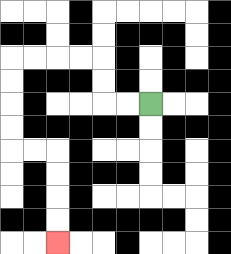{'start': '[6, 4]', 'end': '[2, 10]', 'path_directions': 'L,L,U,U,L,L,L,L,D,D,D,D,R,R,D,D,D,D', 'path_coordinates': '[[6, 4], [5, 4], [4, 4], [4, 3], [4, 2], [3, 2], [2, 2], [1, 2], [0, 2], [0, 3], [0, 4], [0, 5], [0, 6], [1, 6], [2, 6], [2, 7], [2, 8], [2, 9], [2, 10]]'}